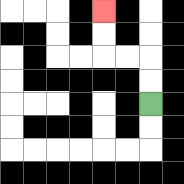{'start': '[6, 4]', 'end': '[4, 0]', 'path_directions': 'U,U,L,L,U,U', 'path_coordinates': '[[6, 4], [6, 3], [6, 2], [5, 2], [4, 2], [4, 1], [4, 0]]'}